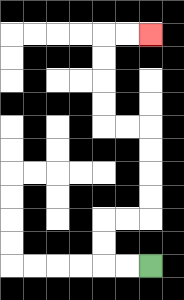{'start': '[6, 11]', 'end': '[6, 1]', 'path_directions': 'L,L,U,U,R,R,U,U,U,U,L,L,U,U,U,U,R,R', 'path_coordinates': '[[6, 11], [5, 11], [4, 11], [4, 10], [4, 9], [5, 9], [6, 9], [6, 8], [6, 7], [6, 6], [6, 5], [5, 5], [4, 5], [4, 4], [4, 3], [4, 2], [4, 1], [5, 1], [6, 1]]'}